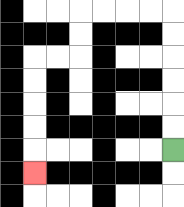{'start': '[7, 6]', 'end': '[1, 7]', 'path_directions': 'U,U,U,U,U,U,L,L,L,L,D,D,L,L,D,D,D,D,D', 'path_coordinates': '[[7, 6], [7, 5], [7, 4], [7, 3], [7, 2], [7, 1], [7, 0], [6, 0], [5, 0], [4, 0], [3, 0], [3, 1], [3, 2], [2, 2], [1, 2], [1, 3], [1, 4], [1, 5], [1, 6], [1, 7]]'}